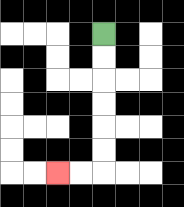{'start': '[4, 1]', 'end': '[2, 7]', 'path_directions': 'D,D,D,D,D,D,L,L', 'path_coordinates': '[[4, 1], [4, 2], [4, 3], [4, 4], [4, 5], [4, 6], [4, 7], [3, 7], [2, 7]]'}